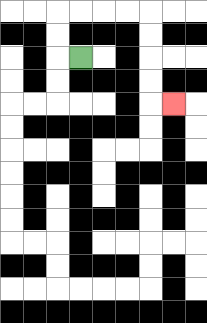{'start': '[3, 2]', 'end': '[7, 4]', 'path_directions': 'L,U,U,R,R,R,R,D,D,D,D,R', 'path_coordinates': '[[3, 2], [2, 2], [2, 1], [2, 0], [3, 0], [4, 0], [5, 0], [6, 0], [6, 1], [6, 2], [6, 3], [6, 4], [7, 4]]'}